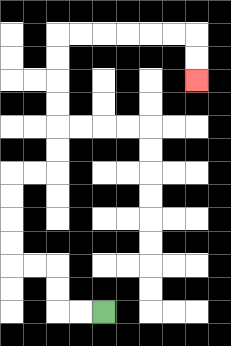{'start': '[4, 13]', 'end': '[8, 3]', 'path_directions': 'L,L,U,U,L,L,U,U,U,U,R,R,U,U,U,U,U,U,R,R,R,R,R,R,D,D', 'path_coordinates': '[[4, 13], [3, 13], [2, 13], [2, 12], [2, 11], [1, 11], [0, 11], [0, 10], [0, 9], [0, 8], [0, 7], [1, 7], [2, 7], [2, 6], [2, 5], [2, 4], [2, 3], [2, 2], [2, 1], [3, 1], [4, 1], [5, 1], [6, 1], [7, 1], [8, 1], [8, 2], [8, 3]]'}